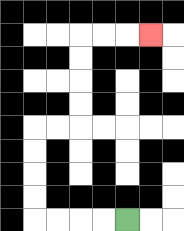{'start': '[5, 9]', 'end': '[6, 1]', 'path_directions': 'L,L,L,L,U,U,U,U,R,R,U,U,U,U,R,R,R', 'path_coordinates': '[[5, 9], [4, 9], [3, 9], [2, 9], [1, 9], [1, 8], [1, 7], [1, 6], [1, 5], [2, 5], [3, 5], [3, 4], [3, 3], [3, 2], [3, 1], [4, 1], [5, 1], [6, 1]]'}